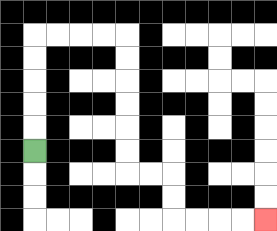{'start': '[1, 6]', 'end': '[11, 9]', 'path_directions': 'U,U,U,U,U,R,R,R,R,D,D,D,D,D,D,R,R,D,D,R,R,R,R', 'path_coordinates': '[[1, 6], [1, 5], [1, 4], [1, 3], [1, 2], [1, 1], [2, 1], [3, 1], [4, 1], [5, 1], [5, 2], [5, 3], [5, 4], [5, 5], [5, 6], [5, 7], [6, 7], [7, 7], [7, 8], [7, 9], [8, 9], [9, 9], [10, 9], [11, 9]]'}